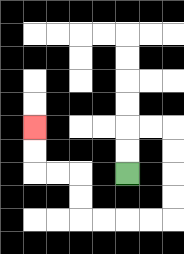{'start': '[5, 7]', 'end': '[1, 5]', 'path_directions': 'U,U,R,R,D,D,D,D,L,L,L,L,U,U,L,L,U,U', 'path_coordinates': '[[5, 7], [5, 6], [5, 5], [6, 5], [7, 5], [7, 6], [7, 7], [7, 8], [7, 9], [6, 9], [5, 9], [4, 9], [3, 9], [3, 8], [3, 7], [2, 7], [1, 7], [1, 6], [1, 5]]'}